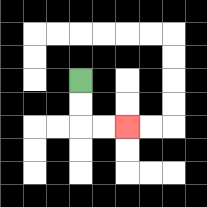{'start': '[3, 3]', 'end': '[5, 5]', 'path_directions': 'D,D,R,R', 'path_coordinates': '[[3, 3], [3, 4], [3, 5], [4, 5], [5, 5]]'}